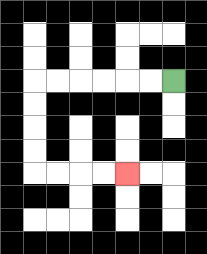{'start': '[7, 3]', 'end': '[5, 7]', 'path_directions': 'L,L,L,L,L,L,D,D,D,D,R,R,R,R', 'path_coordinates': '[[7, 3], [6, 3], [5, 3], [4, 3], [3, 3], [2, 3], [1, 3], [1, 4], [1, 5], [1, 6], [1, 7], [2, 7], [3, 7], [4, 7], [5, 7]]'}